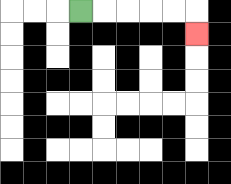{'start': '[3, 0]', 'end': '[8, 1]', 'path_directions': 'R,R,R,R,R,D', 'path_coordinates': '[[3, 0], [4, 0], [5, 0], [6, 0], [7, 0], [8, 0], [8, 1]]'}